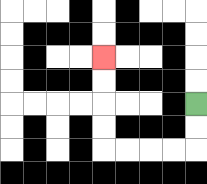{'start': '[8, 4]', 'end': '[4, 2]', 'path_directions': 'D,D,L,L,L,L,U,U,U,U', 'path_coordinates': '[[8, 4], [8, 5], [8, 6], [7, 6], [6, 6], [5, 6], [4, 6], [4, 5], [4, 4], [4, 3], [4, 2]]'}